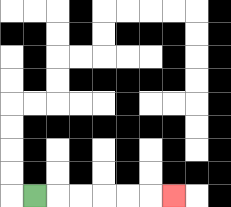{'start': '[1, 8]', 'end': '[7, 8]', 'path_directions': 'R,R,R,R,R,R', 'path_coordinates': '[[1, 8], [2, 8], [3, 8], [4, 8], [5, 8], [6, 8], [7, 8]]'}